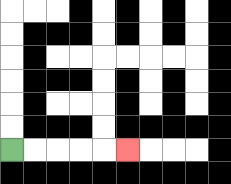{'start': '[0, 6]', 'end': '[5, 6]', 'path_directions': 'R,R,R,R,R', 'path_coordinates': '[[0, 6], [1, 6], [2, 6], [3, 6], [4, 6], [5, 6]]'}